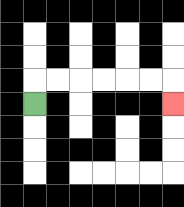{'start': '[1, 4]', 'end': '[7, 4]', 'path_directions': 'U,R,R,R,R,R,R,D', 'path_coordinates': '[[1, 4], [1, 3], [2, 3], [3, 3], [4, 3], [5, 3], [6, 3], [7, 3], [7, 4]]'}